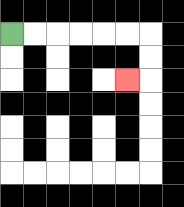{'start': '[0, 1]', 'end': '[5, 3]', 'path_directions': 'R,R,R,R,R,R,D,D,L', 'path_coordinates': '[[0, 1], [1, 1], [2, 1], [3, 1], [4, 1], [5, 1], [6, 1], [6, 2], [6, 3], [5, 3]]'}